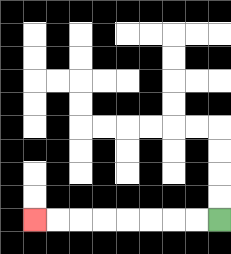{'start': '[9, 9]', 'end': '[1, 9]', 'path_directions': 'L,L,L,L,L,L,L,L', 'path_coordinates': '[[9, 9], [8, 9], [7, 9], [6, 9], [5, 9], [4, 9], [3, 9], [2, 9], [1, 9]]'}